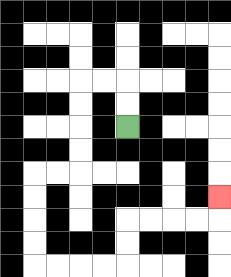{'start': '[5, 5]', 'end': '[9, 8]', 'path_directions': 'U,U,L,L,D,D,D,D,L,L,D,D,D,D,R,R,R,R,U,U,R,R,R,R,U', 'path_coordinates': '[[5, 5], [5, 4], [5, 3], [4, 3], [3, 3], [3, 4], [3, 5], [3, 6], [3, 7], [2, 7], [1, 7], [1, 8], [1, 9], [1, 10], [1, 11], [2, 11], [3, 11], [4, 11], [5, 11], [5, 10], [5, 9], [6, 9], [7, 9], [8, 9], [9, 9], [9, 8]]'}